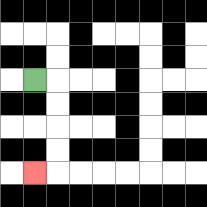{'start': '[1, 3]', 'end': '[1, 7]', 'path_directions': 'R,D,D,D,D,L', 'path_coordinates': '[[1, 3], [2, 3], [2, 4], [2, 5], [2, 6], [2, 7], [1, 7]]'}